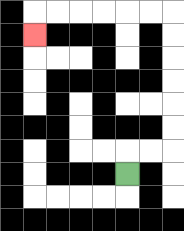{'start': '[5, 7]', 'end': '[1, 1]', 'path_directions': 'U,R,R,U,U,U,U,U,U,L,L,L,L,L,L,D', 'path_coordinates': '[[5, 7], [5, 6], [6, 6], [7, 6], [7, 5], [7, 4], [7, 3], [7, 2], [7, 1], [7, 0], [6, 0], [5, 0], [4, 0], [3, 0], [2, 0], [1, 0], [1, 1]]'}